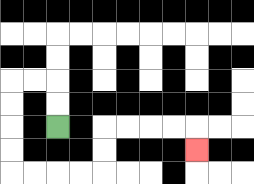{'start': '[2, 5]', 'end': '[8, 6]', 'path_directions': 'U,U,L,L,D,D,D,D,R,R,R,R,U,U,R,R,R,R,D', 'path_coordinates': '[[2, 5], [2, 4], [2, 3], [1, 3], [0, 3], [0, 4], [0, 5], [0, 6], [0, 7], [1, 7], [2, 7], [3, 7], [4, 7], [4, 6], [4, 5], [5, 5], [6, 5], [7, 5], [8, 5], [8, 6]]'}